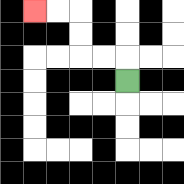{'start': '[5, 3]', 'end': '[1, 0]', 'path_directions': 'U,L,L,U,U,L,L', 'path_coordinates': '[[5, 3], [5, 2], [4, 2], [3, 2], [3, 1], [3, 0], [2, 0], [1, 0]]'}